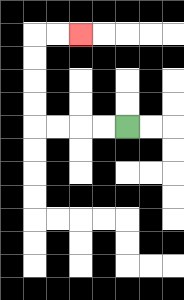{'start': '[5, 5]', 'end': '[3, 1]', 'path_directions': 'L,L,L,L,U,U,U,U,R,R', 'path_coordinates': '[[5, 5], [4, 5], [3, 5], [2, 5], [1, 5], [1, 4], [1, 3], [1, 2], [1, 1], [2, 1], [3, 1]]'}